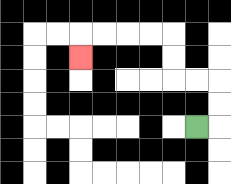{'start': '[8, 5]', 'end': '[3, 2]', 'path_directions': 'R,U,U,L,L,U,U,L,L,L,L,D', 'path_coordinates': '[[8, 5], [9, 5], [9, 4], [9, 3], [8, 3], [7, 3], [7, 2], [7, 1], [6, 1], [5, 1], [4, 1], [3, 1], [3, 2]]'}